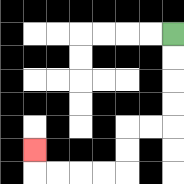{'start': '[7, 1]', 'end': '[1, 6]', 'path_directions': 'D,D,D,D,L,L,D,D,L,L,L,L,U', 'path_coordinates': '[[7, 1], [7, 2], [7, 3], [7, 4], [7, 5], [6, 5], [5, 5], [5, 6], [5, 7], [4, 7], [3, 7], [2, 7], [1, 7], [1, 6]]'}